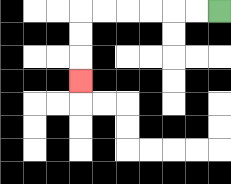{'start': '[9, 0]', 'end': '[3, 3]', 'path_directions': 'L,L,L,L,L,L,D,D,D', 'path_coordinates': '[[9, 0], [8, 0], [7, 0], [6, 0], [5, 0], [4, 0], [3, 0], [3, 1], [3, 2], [3, 3]]'}